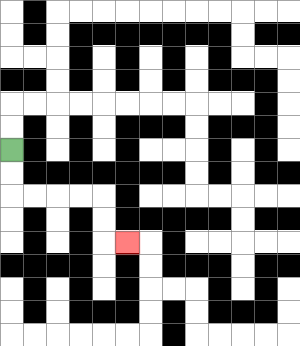{'start': '[0, 6]', 'end': '[5, 10]', 'path_directions': 'D,D,R,R,R,R,D,D,R', 'path_coordinates': '[[0, 6], [0, 7], [0, 8], [1, 8], [2, 8], [3, 8], [4, 8], [4, 9], [4, 10], [5, 10]]'}